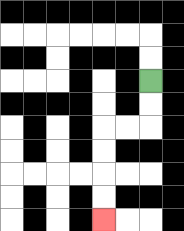{'start': '[6, 3]', 'end': '[4, 9]', 'path_directions': 'D,D,L,L,D,D,D,D', 'path_coordinates': '[[6, 3], [6, 4], [6, 5], [5, 5], [4, 5], [4, 6], [4, 7], [4, 8], [4, 9]]'}